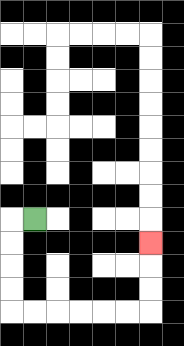{'start': '[1, 9]', 'end': '[6, 10]', 'path_directions': 'L,D,D,D,D,R,R,R,R,R,R,U,U,U', 'path_coordinates': '[[1, 9], [0, 9], [0, 10], [0, 11], [0, 12], [0, 13], [1, 13], [2, 13], [3, 13], [4, 13], [5, 13], [6, 13], [6, 12], [6, 11], [6, 10]]'}